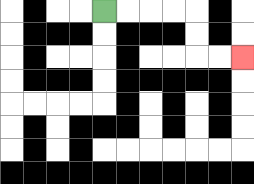{'start': '[4, 0]', 'end': '[10, 2]', 'path_directions': 'R,R,R,R,D,D,R,R', 'path_coordinates': '[[4, 0], [5, 0], [6, 0], [7, 0], [8, 0], [8, 1], [8, 2], [9, 2], [10, 2]]'}